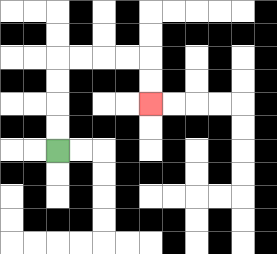{'start': '[2, 6]', 'end': '[6, 4]', 'path_directions': 'U,U,U,U,R,R,R,R,D,D', 'path_coordinates': '[[2, 6], [2, 5], [2, 4], [2, 3], [2, 2], [3, 2], [4, 2], [5, 2], [6, 2], [6, 3], [6, 4]]'}